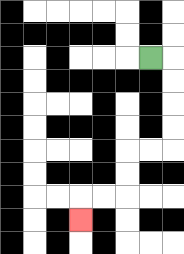{'start': '[6, 2]', 'end': '[3, 9]', 'path_directions': 'R,D,D,D,D,L,L,D,D,L,L,D', 'path_coordinates': '[[6, 2], [7, 2], [7, 3], [7, 4], [7, 5], [7, 6], [6, 6], [5, 6], [5, 7], [5, 8], [4, 8], [3, 8], [3, 9]]'}